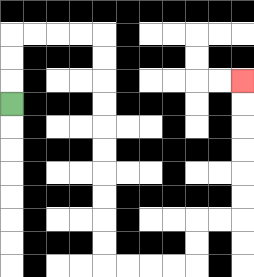{'start': '[0, 4]', 'end': '[10, 3]', 'path_directions': 'U,U,U,R,R,R,R,D,D,D,D,D,D,D,D,D,D,R,R,R,R,U,U,R,R,U,U,U,U,U,U', 'path_coordinates': '[[0, 4], [0, 3], [0, 2], [0, 1], [1, 1], [2, 1], [3, 1], [4, 1], [4, 2], [4, 3], [4, 4], [4, 5], [4, 6], [4, 7], [4, 8], [4, 9], [4, 10], [4, 11], [5, 11], [6, 11], [7, 11], [8, 11], [8, 10], [8, 9], [9, 9], [10, 9], [10, 8], [10, 7], [10, 6], [10, 5], [10, 4], [10, 3]]'}